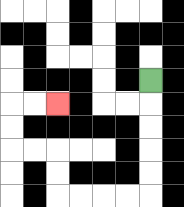{'start': '[6, 3]', 'end': '[2, 4]', 'path_directions': 'D,D,D,D,D,L,L,L,L,U,U,L,L,U,U,R,R', 'path_coordinates': '[[6, 3], [6, 4], [6, 5], [6, 6], [6, 7], [6, 8], [5, 8], [4, 8], [3, 8], [2, 8], [2, 7], [2, 6], [1, 6], [0, 6], [0, 5], [0, 4], [1, 4], [2, 4]]'}